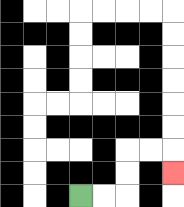{'start': '[3, 8]', 'end': '[7, 7]', 'path_directions': 'R,R,U,U,R,R,D', 'path_coordinates': '[[3, 8], [4, 8], [5, 8], [5, 7], [5, 6], [6, 6], [7, 6], [7, 7]]'}